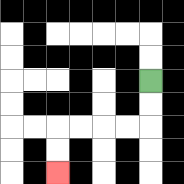{'start': '[6, 3]', 'end': '[2, 7]', 'path_directions': 'D,D,L,L,L,L,D,D', 'path_coordinates': '[[6, 3], [6, 4], [6, 5], [5, 5], [4, 5], [3, 5], [2, 5], [2, 6], [2, 7]]'}